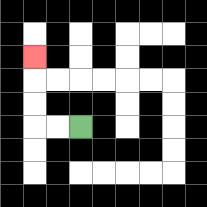{'start': '[3, 5]', 'end': '[1, 2]', 'path_directions': 'L,L,U,U,U', 'path_coordinates': '[[3, 5], [2, 5], [1, 5], [1, 4], [1, 3], [1, 2]]'}